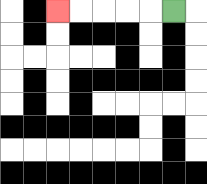{'start': '[7, 0]', 'end': '[2, 0]', 'path_directions': 'L,L,L,L,L', 'path_coordinates': '[[7, 0], [6, 0], [5, 0], [4, 0], [3, 0], [2, 0]]'}